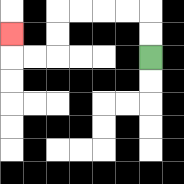{'start': '[6, 2]', 'end': '[0, 1]', 'path_directions': 'U,U,L,L,L,L,D,D,L,L,U', 'path_coordinates': '[[6, 2], [6, 1], [6, 0], [5, 0], [4, 0], [3, 0], [2, 0], [2, 1], [2, 2], [1, 2], [0, 2], [0, 1]]'}